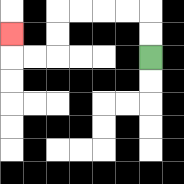{'start': '[6, 2]', 'end': '[0, 1]', 'path_directions': 'U,U,L,L,L,L,D,D,L,L,U', 'path_coordinates': '[[6, 2], [6, 1], [6, 0], [5, 0], [4, 0], [3, 0], [2, 0], [2, 1], [2, 2], [1, 2], [0, 2], [0, 1]]'}